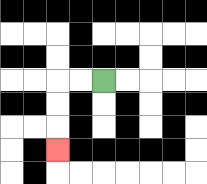{'start': '[4, 3]', 'end': '[2, 6]', 'path_directions': 'L,L,D,D,D', 'path_coordinates': '[[4, 3], [3, 3], [2, 3], [2, 4], [2, 5], [2, 6]]'}